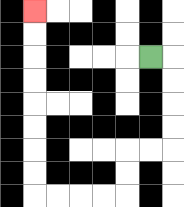{'start': '[6, 2]', 'end': '[1, 0]', 'path_directions': 'R,D,D,D,D,L,L,D,D,L,L,L,L,U,U,U,U,U,U,U,U', 'path_coordinates': '[[6, 2], [7, 2], [7, 3], [7, 4], [7, 5], [7, 6], [6, 6], [5, 6], [5, 7], [5, 8], [4, 8], [3, 8], [2, 8], [1, 8], [1, 7], [1, 6], [1, 5], [1, 4], [1, 3], [1, 2], [1, 1], [1, 0]]'}